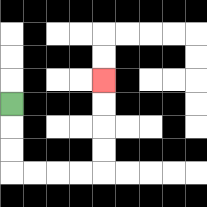{'start': '[0, 4]', 'end': '[4, 3]', 'path_directions': 'D,D,D,R,R,R,R,U,U,U,U', 'path_coordinates': '[[0, 4], [0, 5], [0, 6], [0, 7], [1, 7], [2, 7], [3, 7], [4, 7], [4, 6], [4, 5], [4, 4], [4, 3]]'}